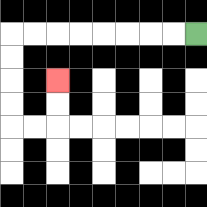{'start': '[8, 1]', 'end': '[2, 3]', 'path_directions': 'L,L,L,L,L,L,L,L,D,D,D,D,R,R,U,U', 'path_coordinates': '[[8, 1], [7, 1], [6, 1], [5, 1], [4, 1], [3, 1], [2, 1], [1, 1], [0, 1], [0, 2], [0, 3], [0, 4], [0, 5], [1, 5], [2, 5], [2, 4], [2, 3]]'}